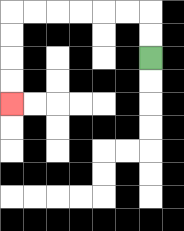{'start': '[6, 2]', 'end': '[0, 4]', 'path_directions': 'U,U,L,L,L,L,L,L,D,D,D,D', 'path_coordinates': '[[6, 2], [6, 1], [6, 0], [5, 0], [4, 0], [3, 0], [2, 0], [1, 0], [0, 0], [0, 1], [0, 2], [0, 3], [0, 4]]'}